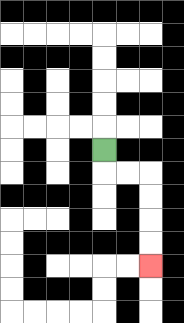{'start': '[4, 6]', 'end': '[6, 11]', 'path_directions': 'D,R,R,D,D,D,D', 'path_coordinates': '[[4, 6], [4, 7], [5, 7], [6, 7], [6, 8], [6, 9], [6, 10], [6, 11]]'}